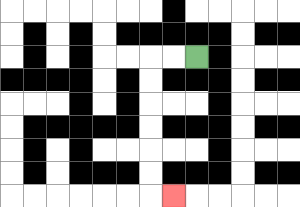{'start': '[8, 2]', 'end': '[7, 8]', 'path_directions': 'L,L,D,D,D,D,D,D,R', 'path_coordinates': '[[8, 2], [7, 2], [6, 2], [6, 3], [6, 4], [6, 5], [6, 6], [6, 7], [6, 8], [7, 8]]'}